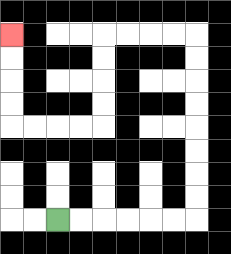{'start': '[2, 9]', 'end': '[0, 1]', 'path_directions': 'R,R,R,R,R,R,U,U,U,U,U,U,U,U,L,L,L,L,D,D,D,D,L,L,L,L,U,U,U,U', 'path_coordinates': '[[2, 9], [3, 9], [4, 9], [5, 9], [6, 9], [7, 9], [8, 9], [8, 8], [8, 7], [8, 6], [8, 5], [8, 4], [8, 3], [8, 2], [8, 1], [7, 1], [6, 1], [5, 1], [4, 1], [4, 2], [4, 3], [4, 4], [4, 5], [3, 5], [2, 5], [1, 5], [0, 5], [0, 4], [0, 3], [0, 2], [0, 1]]'}